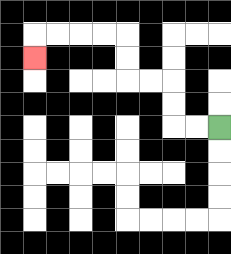{'start': '[9, 5]', 'end': '[1, 2]', 'path_directions': 'L,L,U,U,L,L,U,U,L,L,L,L,D', 'path_coordinates': '[[9, 5], [8, 5], [7, 5], [7, 4], [7, 3], [6, 3], [5, 3], [5, 2], [5, 1], [4, 1], [3, 1], [2, 1], [1, 1], [1, 2]]'}